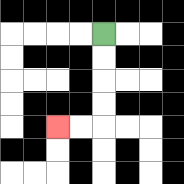{'start': '[4, 1]', 'end': '[2, 5]', 'path_directions': 'D,D,D,D,L,L', 'path_coordinates': '[[4, 1], [4, 2], [4, 3], [4, 4], [4, 5], [3, 5], [2, 5]]'}